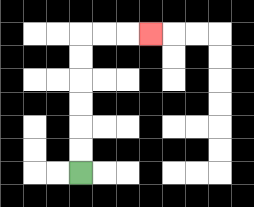{'start': '[3, 7]', 'end': '[6, 1]', 'path_directions': 'U,U,U,U,U,U,R,R,R', 'path_coordinates': '[[3, 7], [3, 6], [3, 5], [3, 4], [3, 3], [3, 2], [3, 1], [4, 1], [5, 1], [6, 1]]'}